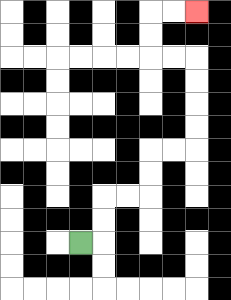{'start': '[3, 10]', 'end': '[8, 0]', 'path_directions': 'R,U,U,R,R,U,U,R,R,U,U,U,U,L,L,U,U,R,R', 'path_coordinates': '[[3, 10], [4, 10], [4, 9], [4, 8], [5, 8], [6, 8], [6, 7], [6, 6], [7, 6], [8, 6], [8, 5], [8, 4], [8, 3], [8, 2], [7, 2], [6, 2], [6, 1], [6, 0], [7, 0], [8, 0]]'}